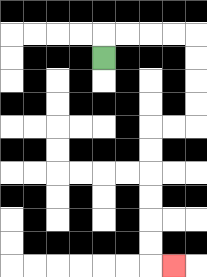{'start': '[4, 2]', 'end': '[7, 11]', 'path_directions': 'U,R,R,R,R,D,D,D,D,L,L,D,D,D,D,D,D,R', 'path_coordinates': '[[4, 2], [4, 1], [5, 1], [6, 1], [7, 1], [8, 1], [8, 2], [8, 3], [8, 4], [8, 5], [7, 5], [6, 5], [6, 6], [6, 7], [6, 8], [6, 9], [6, 10], [6, 11], [7, 11]]'}